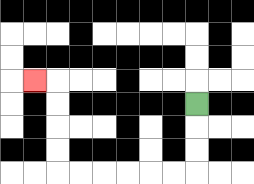{'start': '[8, 4]', 'end': '[1, 3]', 'path_directions': 'D,D,D,L,L,L,L,L,L,U,U,U,U,L', 'path_coordinates': '[[8, 4], [8, 5], [8, 6], [8, 7], [7, 7], [6, 7], [5, 7], [4, 7], [3, 7], [2, 7], [2, 6], [2, 5], [2, 4], [2, 3], [1, 3]]'}